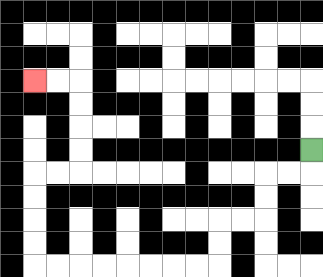{'start': '[13, 6]', 'end': '[1, 3]', 'path_directions': 'D,L,L,D,D,L,L,D,D,L,L,L,L,L,L,L,L,U,U,U,U,R,R,U,U,U,U,L,L', 'path_coordinates': '[[13, 6], [13, 7], [12, 7], [11, 7], [11, 8], [11, 9], [10, 9], [9, 9], [9, 10], [9, 11], [8, 11], [7, 11], [6, 11], [5, 11], [4, 11], [3, 11], [2, 11], [1, 11], [1, 10], [1, 9], [1, 8], [1, 7], [2, 7], [3, 7], [3, 6], [3, 5], [3, 4], [3, 3], [2, 3], [1, 3]]'}